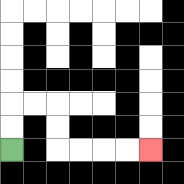{'start': '[0, 6]', 'end': '[6, 6]', 'path_directions': 'U,U,R,R,D,D,R,R,R,R', 'path_coordinates': '[[0, 6], [0, 5], [0, 4], [1, 4], [2, 4], [2, 5], [2, 6], [3, 6], [4, 6], [5, 6], [6, 6]]'}